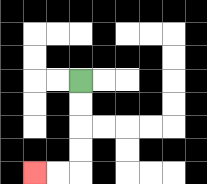{'start': '[3, 3]', 'end': '[1, 7]', 'path_directions': 'D,D,D,D,L,L', 'path_coordinates': '[[3, 3], [3, 4], [3, 5], [3, 6], [3, 7], [2, 7], [1, 7]]'}